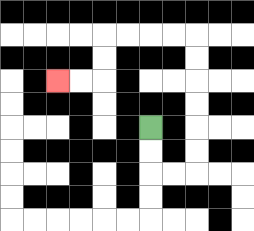{'start': '[6, 5]', 'end': '[2, 3]', 'path_directions': 'D,D,R,R,U,U,U,U,U,U,L,L,L,L,D,D,L,L', 'path_coordinates': '[[6, 5], [6, 6], [6, 7], [7, 7], [8, 7], [8, 6], [8, 5], [8, 4], [8, 3], [8, 2], [8, 1], [7, 1], [6, 1], [5, 1], [4, 1], [4, 2], [4, 3], [3, 3], [2, 3]]'}